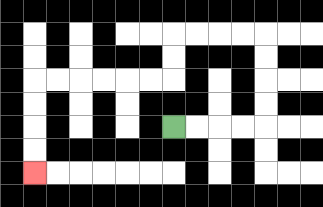{'start': '[7, 5]', 'end': '[1, 7]', 'path_directions': 'R,R,R,R,U,U,U,U,L,L,L,L,D,D,L,L,L,L,L,L,D,D,D,D', 'path_coordinates': '[[7, 5], [8, 5], [9, 5], [10, 5], [11, 5], [11, 4], [11, 3], [11, 2], [11, 1], [10, 1], [9, 1], [8, 1], [7, 1], [7, 2], [7, 3], [6, 3], [5, 3], [4, 3], [3, 3], [2, 3], [1, 3], [1, 4], [1, 5], [1, 6], [1, 7]]'}